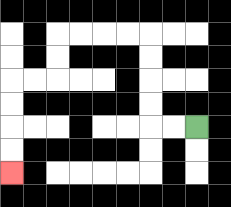{'start': '[8, 5]', 'end': '[0, 7]', 'path_directions': 'L,L,U,U,U,U,L,L,L,L,D,D,L,L,D,D,D,D', 'path_coordinates': '[[8, 5], [7, 5], [6, 5], [6, 4], [6, 3], [6, 2], [6, 1], [5, 1], [4, 1], [3, 1], [2, 1], [2, 2], [2, 3], [1, 3], [0, 3], [0, 4], [0, 5], [0, 6], [0, 7]]'}